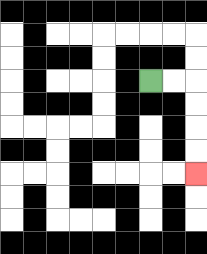{'start': '[6, 3]', 'end': '[8, 7]', 'path_directions': 'R,R,D,D,D,D', 'path_coordinates': '[[6, 3], [7, 3], [8, 3], [8, 4], [8, 5], [8, 6], [8, 7]]'}